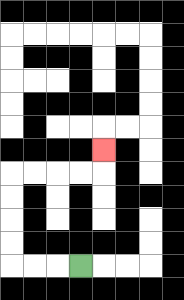{'start': '[3, 11]', 'end': '[4, 6]', 'path_directions': 'L,L,L,U,U,U,U,R,R,R,R,U', 'path_coordinates': '[[3, 11], [2, 11], [1, 11], [0, 11], [0, 10], [0, 9], [0, 8], [0, 7], [1, 7], [2, 7], [3, 7], [4, 7], [4, 6]]'}